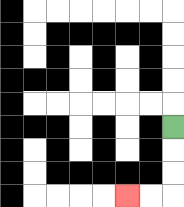{'start': '[7, 5]', 'end': '[5, 8]', 'path_directions': 'D,D,D,L,L', 'path_coordinates': '[[7, 5], [7, 6], [7, 7], [7, 8], [6, 8], [5, 8]]'}